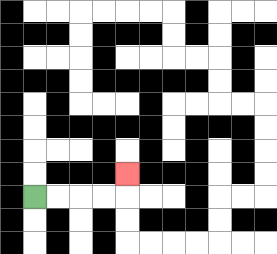{'start': '[1, 8]', 'end': '[5, 7]', 'path_directions': 'R,R,R,R,U', 'path_coordinates': '[[1, 8], [2, 8], [3, 8], [4, 8], [5, 8], [5, 7]]'}